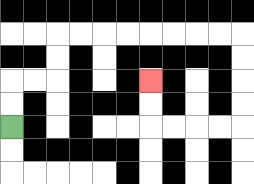{'start': '[0, 5]', 'end': '[6, 3]', 'path_directions': 'U,U,R,R,U,U,R,R,R,R,R,R,R,R,D,D,D,D,L,L,L,L,U,U', 'path_coordinates': '[[0, 5], [0, 4], [0, 3], [1, 3], [2, 3], [2, 2], [2, 1], [3, 1], [4, 1], [5, 1], [6, 1], [7, 1], [8, 1], [9, 1], [10, 1], [10, 2], [10, 3], [10, 4], [10, 5], [9, 5], [8, 5], [7, 5], [6, 5], [6, 4], [6, 3]]'}